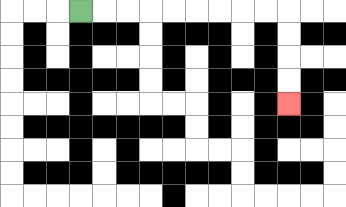{'start': '[3, 0]', 'end': '[12, 4]', 'path_directions': 'R,R,R,R,R,R,R,R,R,D,D,D,D', 'path_coordinates': '[[3, 0], [4, 0], [5, 0], [6, 0], [7, 0], [8, 0], [9, 0], [10, 0], [11, 0], [12, 0], [12, 1], [12, 2], [12, 3], [12, 4]]'}